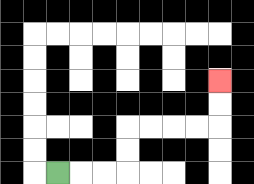{'start': '[2, 7]', 'end': '[9, 3]', 'path_directions': 'R,R,R,U,U,R,R,R,R,U,U', 'path_coordinates': '[[2, 7], [3, 7], [4, 7], [5, 7], [5, 6], [5, 5], [6, 5], [7, 5], [8, 5], [9, 5], [9, 4], [9, 3]]'}